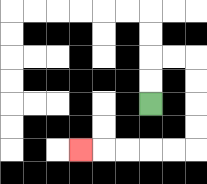{'start': '[6, 4]', 'end': '[3, 6]', 'path_directions': 'U,U,R,R,D,D,D,D,L,L,L,L,L', 'path_coordinates': '[[6, 4], [6, 3], [6, 2], [7, 2], [8, 2], [8, 3], [8, 4], [8, 5], [8, 6], [7, 6], [6, 6], [5, 6], [4, 6], [3, 6]]'}